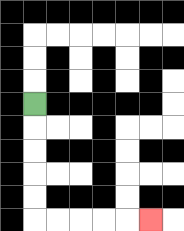{'start': '[1, 4]', 'end': '[6, 9]', 'path_directions': 'D,D,D,D,D,R,R,R,R,R', 'path_coordinates': '[[1, 4], [1, 5], [1, 6], [1, 7], [1, 8], [1, 9], [2, 9], [3, 9], [4, 9], [5, 9], [6, 9]]'}